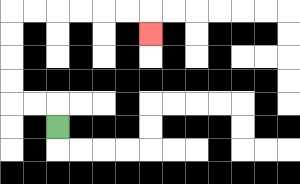{'start': '[2, 5]', 'end': '[6, 1]', 'path_directions': 'U,L,L,U,U,U,U,R,R,R,R,R,R,D', 'path_coordinates': '[[2, 5], [2, 4], [1, 4], [0, 4], [0, 3], [0, 2], [0, 1], [0, 0], [1, 0], [2, 0], [3, 0], [4, 0], [5, 0], [6, 0], [6, 1]]'}